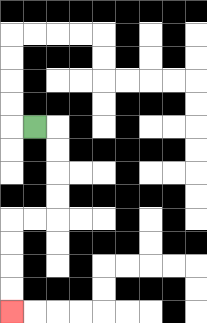{'start': '[1, 5]', 'end': '[0, 13]', 'path_directions': 'R,D,D,D,D,L,L,D,D,D,D', 'path_coordinates': '[[1, 5], [2, 5], [2, 6], [2, 7], [2, 8], [2, 9], [1, 9], [0, 9], [0, 10], [0, 11], [0, 12], [0, 13]]'}